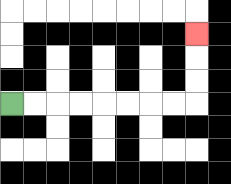{'start': '[0, 4]', 'end': '[8, 1]', 'path_directions': 'R,R,R,R,R,R,R,R,U,U,U', 'path_coordinates': '[[0, 4], [1, 4], [2, 4], [3, 4], [4, 4], [5, 4], [6, 4], [7, 4], [8, 4], [8, 3], [8, 2], [8, 1]]'}